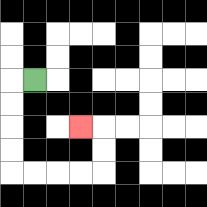{'start': '[1, 3]', 'end': '[3, 5]', 'path_directions': 'L,D,D,D,D,R,R,R,R,U,U,L', 'path_coordinates': '[[1, 3], [0, 3], [0, 4], [0, 5], [0, 6], [0, 7], [1, 7], [2, 7], [3, 7], [4, 7], [4, 6], [4, 5], [3, 5]]'}